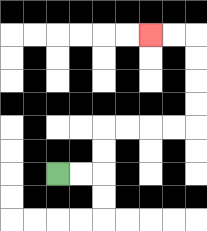{'start': '[2, 7]', 'end': '[6, 1]', 'path_directions': 'R,R,U,U,R,R,R,R,U,U,U,U,L,L', 'path_coordinates': '[[2, 7], [3, 7], [4, 7], [4, 6], [4, 5], [5, 5], [6, 5], [7, 5], [8, 5], [8, 4], [8, 3], [8, 2], [8, 1], [7, 1], [6, 1]]'}